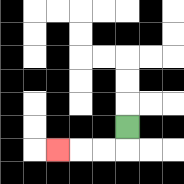{'start': '[5, 5]', 'end': '[2, 6]', 'path_directions': 'D,L,L,L', 'path_coordinates': '[[5, 5], [5, 6], [4, 6], [3, 6], [2, 6]]'}